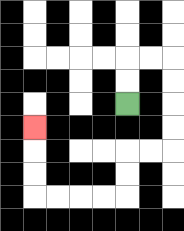{'start': '[5, 4]', 'end': '[1, 5]', 'path_directions': 'U,U,R,R,D,D,D,D,L,L,D,D,L,L,L,L,U,U,U', 'path_coordinates': '[[5, 4], [5, 3], [5, 2], [6, 2], [7, 2], [7, 3], [7, 4], [7, 5], [7, 6], [6, 6], [5, 6], [5, 7], [5, 8], [4, 8], [3, 8], [2, 8], [1, 8], [1, 7], [1, 6], [1, 5]]'}